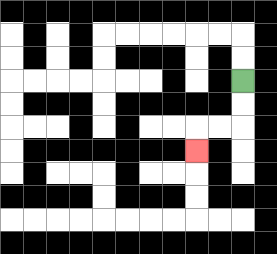{'start': '[10, 3]', 'end': '[8, 6]', 'path_directions': 'D,D,L,L,D', 'path_coordinates': '[[10, 3], [10, 4], [10, 5], [9, 5], [8, 5], [8, 6]]'}